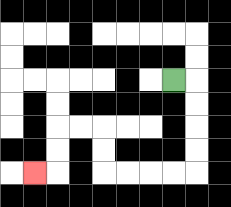{'start': '[7, 3]', 'end': '[1, 7]', 'path_directions': 'R,D,D,D,D,L,L,L,L,U,U,L,L,D,D,L', 'path_coordinates': '[[7, 3], [8, 3], [8, 4], [8, 5], [8, 6], [8, 7], [7, 7], [6, 7], [5, 7], [4, 7], [4, 6], [4, 5], [3, 5], [2, 5], [2, 6], [2, 7], [1, 7]]'}